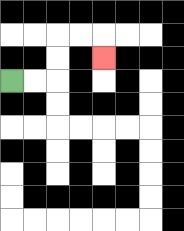{'start': '[0, 3]', 'end': '[4, 2]', 'path_directions': 'R,R,U,U,R,R,D', 'path_coordinates': '[[0, 3], [1, 3], [2, 3], [2, 2], [2, 1], [3, 1], [4, 1], [4, 2]]'}